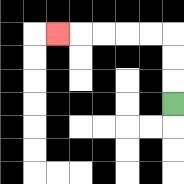{'start': '[7, 4]', 'end': '[2, 1]', 'path_directions': 'U,U,U,L,L,L,L,L', 'path_coordinates': '[[7, 4], [7, 3], [7, 2], [7, 1], [6, 1], [5, 1], [4, 1], [3, 1], [2, 1]]'}